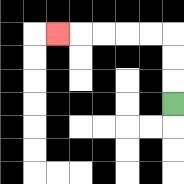{'start': '[7, 4]', 'end': '[2, 1]', 'path_directions': 'U,U,U,L,L,L,L,L', 'path_coordinates': '[[7, 4], [7, 3], [7, 2], [7, 1], [6, 1], [5, 1], [4, 1], [3, 1], [2, 1]]'}